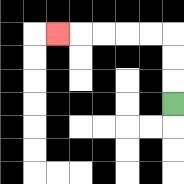{'start': '[7, 4]', 'end': '[2, 1]', 'path_directions': 'U,U,U,L,L,L,L,L', 'path_coordinates': '[[7, 4], [7, 3], [7, 2], [7, 1], [6, 1], [5, 1], [4, 1], [3, 1], [2, 1]]'}